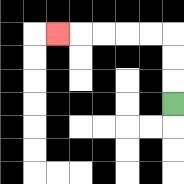{'start': '[7, 4]', 'end': '[2, 1]', 'path_directions': 'U,U,U,L,L,L,L,L', 'path_coordinates': '[[7, 4], [7, 3], [7, 2], [7, 1], [6, 1], [5, 1], [4, 1], [3, 1], [2, 1]]'}